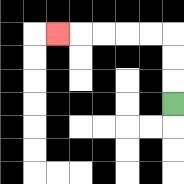{'start': '[7, 4]', 'end': '[2, 1]', 'path_directions': 'U,U,U,L,L,L,L,L', 'path_coordinates': '[[7, 4], [7, 3], [7, 2], [7, 1], [6, 1], [5, 1], [4, 1], [3, 1], [2, 1]]'}